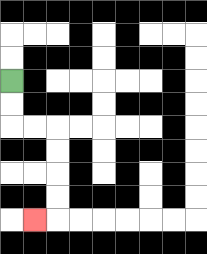{'start': '[0, 3]', 'end': '[1, 9]', 'path_directions': 'D,D,R,R,D,D,D,D,L', 'path_coordinates': '[[0, 3], [0, 4], [0, 5], [1, 5], [2, 5], [2, 6], [2, 7], [2, 8], [2, 9], [1, 9]]'}